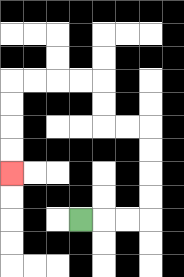{'start': '[3, 9]', 'end': '[0, 7]', 'path_directions': 'R,R,R,U,U,U,U,L,L,U,U,L,L,L,L,D,D,D,D', 'path_coordinates': '[[3, 9], [4, 9], [5, 9], [6, 9], [6, 8], [6, 7], [6, 6], [6, 5], [5, 5], [4, 5], [4, 4], [4, 3], [3, 3], [2, 3], [1, 3], [0, 3], [0, 4], [0, 5], [0, 6], [0, 7]]'}